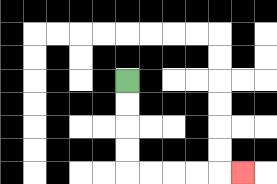{'start': '[5, 3]', 'end': '[10, 7]', 'path_directions': 'D,D,D,D,R,R,R,R,R', 'path_coordinates': '[[5, 3], [5, 4], [5, 5], [5, 6], [5, 7], [6, 7], [7, 7], [8, 7], [9, 7], [10, 7]]'}